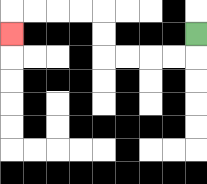{'start': '[8, 1]', 'end': '[0, 1]', 'path_directions': 'D,L,L,L,L,U,U,L,L,L,L,D', 'path_coordinates': '[[8, 1], [8, 2], [7, 2], [6, 2], [5, 2], [4, 2], [4, 1], [4, 0], [3, 0], [2, 0], [1, 0], [0, 0], [0, 1]]'}